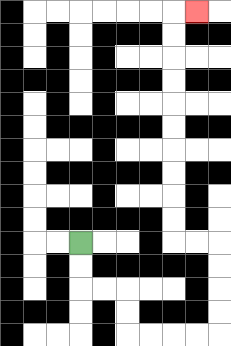{'start': '[3, 10]', 'end': '[8, 0]', 'path_directions': 'D,D,R,R,D,D,R,R,R,R,U,U,U,U,L,L,U,U,U,U,U,U,U,U,U,U,R', 'path_coordinates': '[[3, 10], [3, 11], [3, 12], [4, 12], [5, 12], [5, 13], [5, 14], [6, 14], [7, 14], [8, 14], [9, 14], [9, 13], [9, 12], [9, 11], [9, 10], [8, 10], [7, 10], [7, 9], [7, 8], [7, 7], [7, 6], [7, 5], [7, 4], [7, 3], [7, 2], [7, 1], [7, 0], [8, 0]]'}